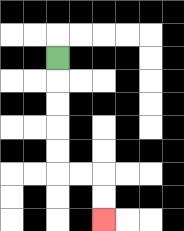{'start': '[2, 2]', 'end': '[4, 9]', 'path_directions': 'D,D,D,D,D,R,R,D,D', 'path_coordinates': '[[2, 2], [2, 3], [2, 4], [2, 5], [2, 6], [2, 7], [3, 7], [4, 7], [4, 8], [4, 9]]'}